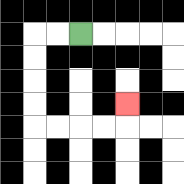{'start': '[3, 1]', 'end': '[5, 4]', 'path_directions': 'L,L,D,D,D,D,R,R,R,R,U', 'path_coordinates': '[[3, 1], [2, 1], [1, 1], [1, 2], [1, 3], [1, 4], [1, 5], [2, 5], [3, 5], [4, 5], [5, 5], [5, 4]]'}